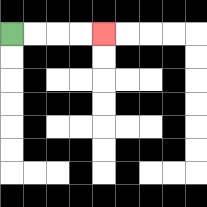{'start': '[0, 1]', 'end': '[4, 1]', 'path_directions': 'R,R,R,R', 'path_coordinates': '[[0, 1], [1, 1], [2, 1], [3, 1], [4, 1]]'}